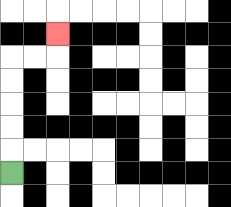{'start': '[0, 7]', 'end': '[2, 1]', 'path_directions': 'U,U,U,U,U,R,R,U', 'path_coordinates': '[[0, 7], [0, 6], [0, 5], [0, 4], [0, 3], [0, 2], [1, 2], [2, 2], [2, 1]]'}